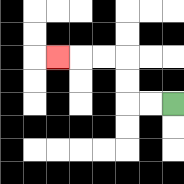{'start': '[7, 4]', 'end': '[2, 2]', 'path_directions': 'L,L,U,U,L,L,L', 'path_coordinates': '[[7, 4], [6, 4], [5, 4], [5, 3], [5, 2], [4, 2], [3, 2], [2, 2]]'}